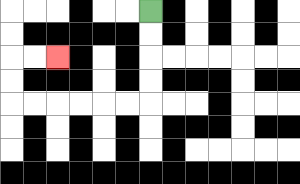{'start': '[6, 0]', 'end': '[2, 2]', 'path_directions': 'D,D,D,D,L,L,L,L,L,L,U,U,R,R', 'path_coordinates': '[[6, 0], [6, 1], [6, 2], [6, 3], [6, 4], [5, 4], [4, 4], [3, 4], [2, 4], [1, 4], [0, 4], [0, 3], [0, 2], [1, 2], [2, 2]]'}